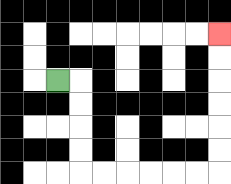{'start': '[2, 3]', 'end': '[9, 1]', 'path_directions': 'R,D,D,D,D,R,R,R,R,R,R,U,U,U,U,U,U', 'path_coordinates': '[[2, 3], [3, 3], [3, 4], [3, 5], [3, 6], [3, 7], [4, 7], [5, 7], [6, 7], [7, 7], [8, 7], [9, 7], [9, 6], [9, 5], [9, 4], [9, 3], [9, 2], [9, 1]]'}